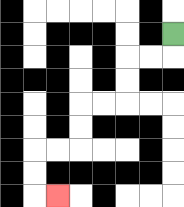{'start': '[7, 1]', 'end': '[2, 8]', 'path_directions': 'D,L,L,D,D,L,L,D,D,L,L,D,D,R', 'path_coordinates': '[[7, 1], [7, 2], [6, 2], [5, 2], [5, 3], [5, 4], [4, 4], [3, 4], [3, 5], [3, 6], [2, 6], [1, 6], [1, 7], [1, 8], [2, 8]]'}